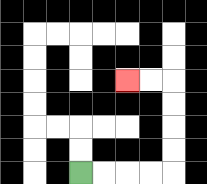{'start': '[3, 7]', 'end': '[5, 3]', 'path_directions': 'R,R,R,R,U,U,U,U,L,L', 'path_coordinates': '[[3, 7], [4, 7], [5, 7], [6, 7], [7, 7], [7, 6], [7, 5], [7, 4], [7, 3], [6, 3], [5, 3]]'}